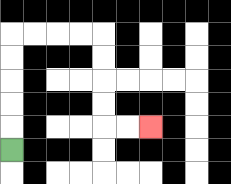{'start': '[0, 6]', 'end': '[6, 5]', 'path_directions': 'U,U,U,U,U,R,R,R,R,D,D,D,D,R,R', 'path_coordinates': '[[0, 6], [0, 5], [0, 4], [0, 3], [0, 2], [0, 1], [1, 1], [2, 1], [3, 1], [4, 1], [4, 2], [4, 3], [4, 4], [4, 5], [5, 5], [6, 5]]'}